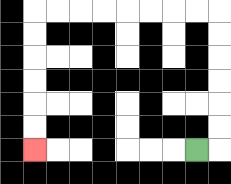{'start': '[8, 6]', 'end': '[1, 6]', 'path_directions': 'R,U,U,U,U,U,U,L,L,L,L,L,L,L,L,D,D,D,D,D,D', 'path_coordinates': '[[8, 6], [9, 6], [9, 5], [9, 4], [9, 3], [9, 2], [9, 1], [9, 0], [8, 0], [7, 0], [6, 0], [5, 0], [4, 0], [3, 0], [2, 0], [1, 0], [1, 1], [1, 2], [1, 3], [1, 4], [1, 5], [1, 6]]'}